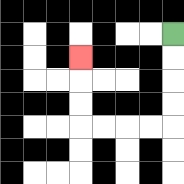{'start': '[7, 1]', 'end': '[3, 2]', 'path_directions': 'D,D,D,D,L,L,L,L,U,U,U', 'path_coordinates': '[[7, 1], [7, 2], [7, 3], [7, 4], [7, 5], [6, 5], [5, 5], [4, 5], [3, 5], [3, 4], [3, 3], [3, 2]]'}